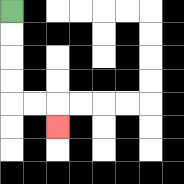{'start': '[0, 0]', 'end': '[2, 5]', 'path_directions': 'D,D,D,D,R,R,D', 'path_coordinates': '[[0, 0], [0, 1], [0, 2], [0, 3], [0, 4], [1, 4], [2, 4], [2, 5]]'}